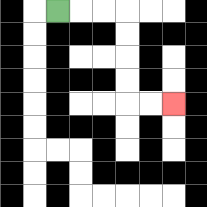{'start': '[2, 0]', 'end': '[7, 4]', 'path_directions': 'R,R,R,D,D,D,D,R,R', 'path_coordinates': '[[2, 0], [3, 0], [4, 0], [5, 0], [5, 1], [5, 2], [5, 3], [5, 4], [6, 4], [7, 4]]'}